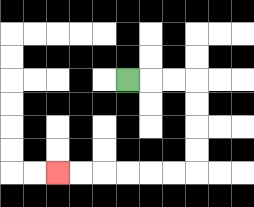{'start': '[5, 3]', 'end': '[2, 7]', 'path_directions': 'R,R,R,D,D,D,D,L,L,L,L,L,L', 'path_coordinates': '[[5, 3], [6, 3], [7, 3], [8, 3], [8, 4], [8, 5], [8, 6], [8, 7], [7, 7], [6, 7], [5, 7], [4, 7], [3, 7], [2, 7]]'}